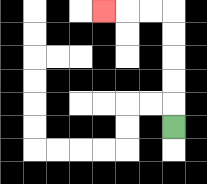{'start': '[7, 5]', 'end': '[4, 0]', 'path_directions': 'U,U,U,U,U,L,L,L', 'path_coordinates': '[[7, 5], [7, 4], [7, 3], [7, 2], [7, 1], [7, 0], [6, 0], [5, 0], [4, 0]]'}